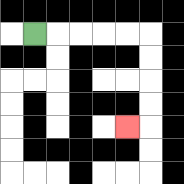{'start': '[1, 1]', 'end': '[5, 5]', 'path_directions': 'R,R,R,R,R,D,D,D,D,L', 'path_coordinates': '[[1, 1], [2, 1], [3, 1], [4, 1], [5, 1], [6, 1], [6, 2], [6, 3], [6, 4], [6, 5], [5, 5]]'}